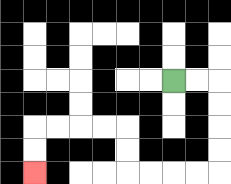{'start': '[7, 3]', 'end': '[1, 7]', 'path_directions': 'R,R,D,D,D,D,L,L,L,L,U,U,L,L,L,L,D,D', 'path_coordinates': '[[7, 3], [8, 3], [9, 3], [9, 4], [9, 5], [9, 6], [9, 7], [8, 7], [7, 7], [6, 7], [5, 7], [5, 6], [5, 5], [4, 5], [3, 5], [2, 5], [1, 5], [1, 6], [1, 7]]'}